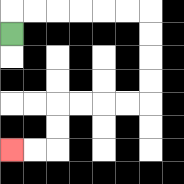{'start': '[0, 1]', 'end': '[0, 6]', 'path_directions': 'U,R,R,R,R,R,R,D,D,D,D,L,L,L,L,D,D,L,L', 'path_coordinates': '[[0, 1], [0, 0], [1, 0], [2, 0], [3, 0], [4, 0], [5, 0], [6, 0], [6, 1], [6, 2], [6, 3], [6, 4], [5, 4], [4, 4], [3, 4], [2, 4], [2, 5], [2, 6], [1, 6], [0, 6]]'}